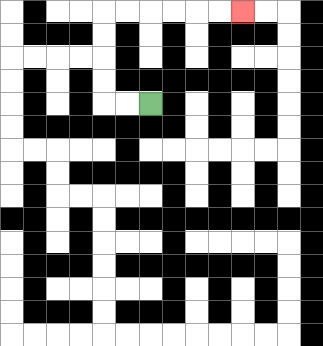{'start': '[6, 4]', 'end': '[10, 0]', 'path_directions': 'L,L,U,U,U,U,R,R,R,R,R,R', 'path_coordinates': '[[6, 4], [5, 4], [4, 4], [4, 3], [4, 2], [4, 1], [4, 0], [5, 0], [6, 0], [7, 0], [8, 0], [9, 0], [10, 0]]'}